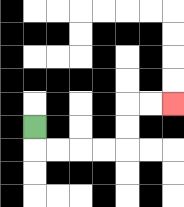{'start': '[1, 5]', 'end': '[7, 4]', 'path_directions': 'D,R,R,R,R,U,U,R,R', 'path_coordinates': '[[1, 5], [1, 6], [2, 6], [3, 6], [4, 6], [5, 6], [5, 5], [5, 4], [6, 4], [7, 4]]'}